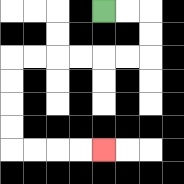{'start': '[4, 0]', 'end': '[4, 6]', 'path_directions': 'R,R,D,D,L,L,L,L,L,L,D,D,D,D,R,R,R,R', 'path_coordinates': '[[4, 0], [5, 0], [6, 0], [6, 1], [6, 2], [5, 2], [4, 2], [3, 2], [2, 2], [1, 2], [0, 2], [0, 3], [0, 4], [0, 5], [0, 6], [1, 6], [2, 6], [3, 6], [4, 6]]'}